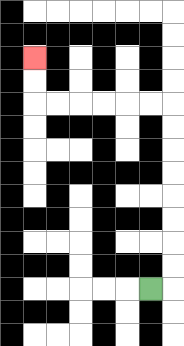{'start': '[6, 12]', 'end': '[1, 2]', 'path_directions': 'R,U,U,U,U,U,U,U,U,L,L,L,L,L,L,U,U', 'path_coordinates': '[[6, 12], [7, 12], [7, 11], [7, 10], [7, 9], [7, 8], [7, 7], [7, 6], [7, 5], [7, 4], [6, 4], [5, 4], [4, 4], [3, 4], [2, 4], [1, 4], [1, 3], [1, 2]]'}